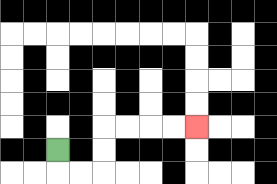{'start': '[2, 6]', 'end': '[8, 5]', 'path_directions': 'D,R,R,U,U,R,R,R,R', 'path_coordinates': '[[2, 6], [2, 7], [3, 7], [4, 7], [4, 6], [4, 5], [5, 5], [6, 5], [7, 5], [8, 5]]'}